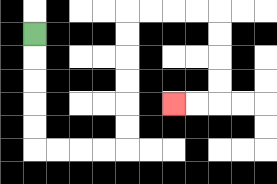{'start': '[1, 1]', 'end': '[7, 4]', 'path_directions': 'D,D,D,D,D,R,R,R,R,U,U,U,U,U,U,R,R,R,R,D,D,D,D,L,L', 'path_coordinates': '[[1, 1], [1, 2], [1, 3], [1, 4], [1, 5], [1, 6], [2, 6], [3, 6], [4, 6], [5, 6], [5, 5], [5, 4], [5, 3], [5, 2], [5, 1], [5, 0], [6, 0], [7, 0], [8, 0], [9, 0], [9, 1], [9, 2], [9, 3], [9, 4], [8, 4], [7, 4]]'}